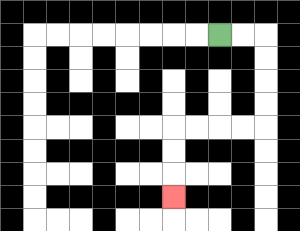{'start': '[9, 1]', 'end': '[7, 8]', 'path_directions': 'R,R,D,D,D,D,L,L,L,L,D,D,D', 'path_coordinates': '[[9, 1], [10, 1], [11, 1], [11, 2], [11, 3], [11, 4], [11, 5], [10, 5], [9, 5], [8, 5], [7, 5], [7, 6], [7, 7], [7, 8]]'}